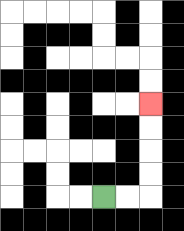{'start': '[4, 8]', 'end': '[6, 4]', 'path_directions': 'R,R,U,U,U,U', 'path_coordinates': '[[4, 8], [5, 8], [6, 8], [6, 7], [6, 6], [6, 5], [6, 4]]'}